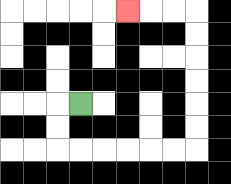{'start': '[3, 4]', 'end': '[5, 0]', 'path_directions': 'L,D,D,R,R,R,R,R,R,U,U,U,U,U,U,L,L,L', 'path_coordinates': '[[3, 4], [2, 4], [2, 5], [2, 6], [3, 6], [4, 6], [5, 6], [6, 6], [7, 6], [8, 6], [8, 5], [8, 4], [8, 3], [8, 2], [8, 1], [8, 0], [7, 0], [6, 0], [5, 0]]'}